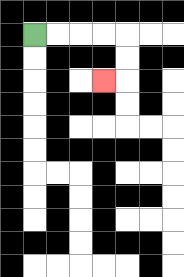{'start': '[1, 1]', 'end': '[4, 3]', 'path_directions': 'R,R,R,R,D,D,L', 'path_coordinates': '[[1, 1], [2, 1], [3, 1], [4, 1], [5, 1], [5, 2], [5, 3], [4, 3]]'}